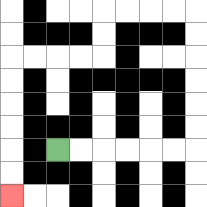{'start': '[2, 6]', 'end': '[0, 8]', 'path_directions': 'R,R,R,R,R,R,U,U,U,U,U,U,L,L,L,L,D,D,L,L,L,L,D,D,D,D,D,D', 'path_coordinates': '[[2, 6], [3, 6], [4, 6], [5, 6], [6, 6], [7, 6], [8, 6], [8, 5], [8, 4], [8, 3], [8, 2], [8, 1], [8, 0], [7, 0], [6, 0], [5, 0], [4, 0], [4, 1], [4, 2], [3, 2], [2, 2], [1, 2], [0, 2], [0, 3], [0, 4], [0, 5], [0, 6], [0, 7], [0, 8]]'}